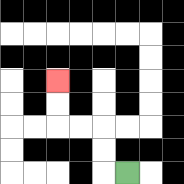{'start': '[5, 7]', 'end': '[2, 3]', 'path_directions': 'L,U,U,L,L,U,U', 'path_coordinates': '[[5, 7], [4, 7], [4, 6], [4, 5], [3, 5], [2, 5], [2, 4], [2, 3]]'}